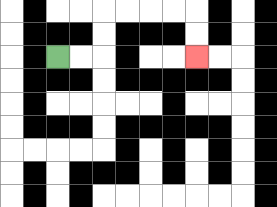{'start': '[2, 2]', 'end': '[8, 2]', 'path_directions': 'R,R,U,U,R,R,R,R,D,D', 'path_coordinates': '[[2, 2], [3, 2], [4, 2], [4, 1], [4, 0], [5, 0], [6, 0], [7, 0], [8, 0], [8, 1], [8, 2]]'}